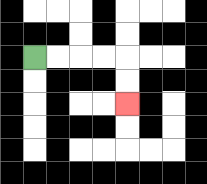{'start': '[1, 2]', 'end': '[5, 4]', 'path_directions': 'R,R,R,R,D,D', 'path_coordinates': '[[1, 2], [2, 2], [3, 2], [4, 2], [5, 2], [5, 3], [5, 4]]'}